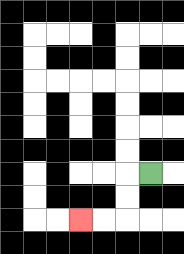{'start': '[6, 7]', 'end': '[3, 9]', 'path_directions': 'L,D,D,L,L', 'path_coordinates': '[[6, 7], [5, 7], [5, 8], [5, 9], [4, 9], [3, 9]]'}